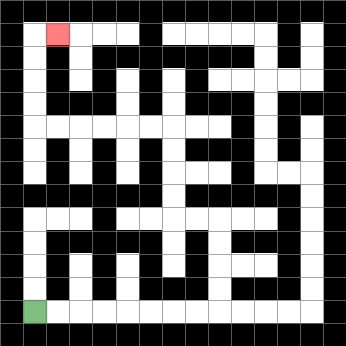{'start': '[1, 13]', 'end': '[2, 1]', 'path_directions': 'R,R,R,R,R,R,R,R,U,U,U,U,L,L,U,U,U,U,L,L,L,L,L,L,U,U,U,U,R', 'path_coordinates': '[[1, 13], [2, 13], [3, 13], [4, 13], [5, 13], [6, 13], [7, 13], [8, 13], [9, 13], [9, 12], [9, 11], [9, 10], [9, 9], [8, 9], [7, 9], [7, 8], [7, 7], [7, 6], [7, 5], [6, 5], [5, 5], [4, 5], [3, 5], [2, 5], [1, 5], [1, 4], [1, 3], [1, 2], [1, 1], [2, 1]]'}